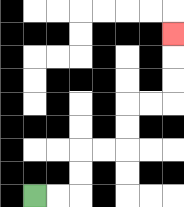{'start': '[1, 8]', 'end': '[7, 1]', 'path_directions': 'R,R,U,U,R,R,U,U,R,R,U,U,U', 'path_coordinates': '[[1, 8], [2, 8], [3, 8], [3, 7], [3, 6], [4, 6], [5, 6], [5, 5], [5, 4], [6, 4], [7, 4], [7, 3], [7, 2], [7, 1]]'}